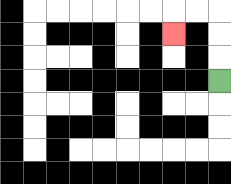{'start': '[9, 3]', 'end': '[7, 1]', 'path_directions': 'U,U,U,L,L,D', 'path_coordinates': '[[9, 3], [9, 2], [9, 1], [9, 0], [8, 0], [7, 0], [7, 1]]'}